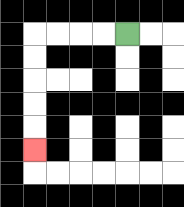{'start': '[5, 1]', 'end': '[1, 6]', 'path_directions': 'L,L,L,L,D,D,D,D,D', 'path_coordinates': '[[5, 1], [4, 1], [3, 1], [2, 1], [1, 1], [1, 2], [1, 3], [1, 4], [1, 5], [1, 6]]'}